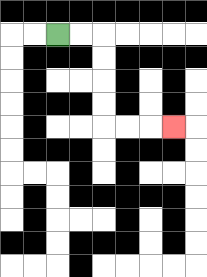{'start': '[2, 1]', 'end': '[7, 5]', 'path_directions': 'R,R,D,D,D,D,R,R,R', 'path_coordinates': '[[2, 1], [3, 1], [4, 1], [4, 2], [4, 3], [4, 4], [4, 5], [5, 5], [6, 5], [7, 5]]'}